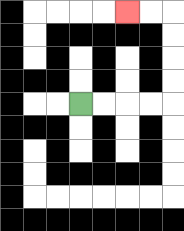{'start': '[3, 4]', 'end': '[5, 0]', 'path_directions': 'R,R,R,R,U,U,U,U,L,L', 'path_coordinates': '[[3, 4], [4, 4], [5, 4], [6, 4], [7, 4], [7, 3], [7, 2], [7, 1], [7, 0], [6, 0], [5, 0]]'}